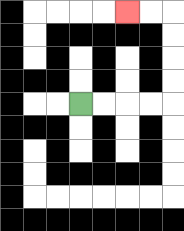{'start': '[3, 4]', 'end': '[5, 0]', 'path_directions': 'R,R,R,R,U,U,U,U,L,L', 'path_coordinates': '[[3, 4], [4, 4], [5, 4], [6, 4], [7, 4], [7, 3], [7, 2], [7, 1], [7, 0], [6, 0], [5, 0]]'}